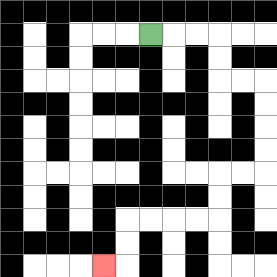{'start': '[6, 1]', 'end': '[4, 11]', 'path_directions': 'R,R,R,D,D,R,R,D,D,D,D,L,L,D,D,L,L,L,L,D,D,L', 'path_coordinates': '[[6, 1], [7, 1], [8, 1], [9, 1], [9, 2], [9, 3], [10, 3], [11, 3], [11, 4], [11, 5], [11, 6], [11, 7], [10, 7], [9, 7], [9, 8], [9, 9], [8, 9], [7, 9], [6, 9], [5, 9], [5, 10], [5, 11], [4, 11]]'}